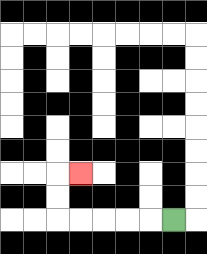{'start': '[7, 9]', 'end': '[3, 7]', 'path_directions': 'L,L,L,L,L,U,U,R', 'path_coordinates': '[[7, 9], [6, 9], [5, 9], [4, 9], [3, 9], [2, 9], [2, 8], [2, 7], [3, 7]]'}